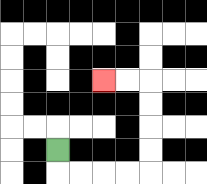{'start': '[2, 6]', 'end': '[4, 3]', 'path_directions': 'D,R,R,R,R,U,U,U,U,L,L', 'path_coordinates': '[[2, 6], [2, 7], [3, 7], [4, 7], [5, 7], [6, 7], [6, 6], [6, 5], [6, 4], [6, 3], [5, 3], [4, 3]]'}